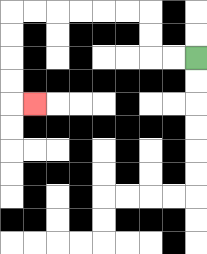{'start': '[8, 2]', 'end': '[1, 4]', 'path_directions': 'L,L,U,U,L,L,L,L,L,L,D,D,D,D,R', 'path_coordinates': '[[8, 2], [7, 2], [6, 2], [6, 1], [6, 0], [5, 0], [4, 0], [3, 0], [2, 0], [1, 0], [0, 0], [0, 1], [0, 2], [0, 3], [0, 4], [1, 4]]'}